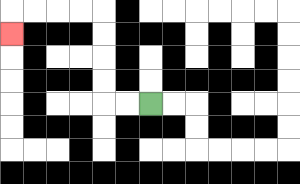{'start': '[6, 4]', 'end': '[0, 1]', 'path_directions': 'L,L,U,U,U,U,L,L,L,L,D', 'path_coordinates': '[[6, 4], [5, 4], [4, 4], [4, 3], [4, 2], [4, 1], [4, 0], [3, 0], [2, 0], [1, 0], [0, 0], [0, 1]]'}